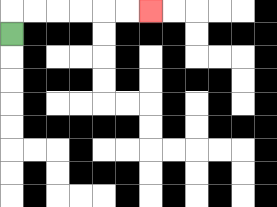{'start': '[0, 1]', 'end': '[6, 0]', 'path_directions': 'U,R,R,R,R,R,R', 'path_coordinates': '[[0, 1], [0, 0], [1, 0], [2, 0], [3, 0], [4, 0], [5, 0], [6, 0]]'}